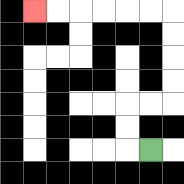{'start': '[6, 6]', 'end': '[1, 0]', 'path_directions': 'L,U,U,R,R,U,U,U,U,L,L,L,L,L,L', 'path_coordinates': '[[6, 6], [5, 6], [5, 5], [5, 4], [6, 4], [7, 4], [7, 3], [7, 2], [7, 1], [7, 0], [6, 0], [5, 0], [4, 0], [3, 0], [2, 0], [1, 0]]'}